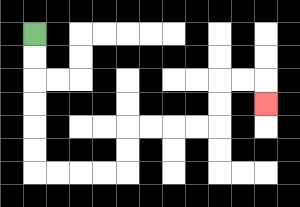{'start': '[1, 1]', 'end': '[11, 4]', 'path_directions': 'D,D,D,D,D,D,R,R,R,R,U,U,R,R,R,R,U,U,R,R,D', 'path_coordinates': '[[1, 1], [1, 2], [1, 3], [1, 4], [1, 5], [1, 6], [1, 7], [2, 7], [3, 7], [4, 7], [5, 7], [5, 6], [5, 5], [6, 5], [7, 5], [8, 5], [9, 5], [9, 4], [9, 3], [10, 3], [11, 3], [11, 4]]'}